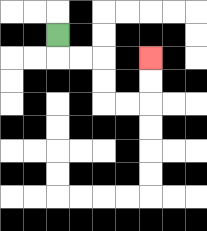{'start': '[2, 1]', 'end': '[6, 2]', 'path_directions': 'D,R,R,D,D,R,R,U,U', 'path_coordinates': '[[2, 1], [2, 2], [3, 2], [4, 2], [4, 3], [4, 4], [5, 4], [6, 4], [6, 3], [6, 2]]'}